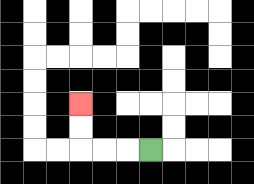{'start': '[6, 6]', 'end': '[3, 4]', 'path_directions': 'L,L,L,U,U', 'path_coordinates': '[[6, 6], [5, 6], [4, 6], [3, 6], [3, 5], [3, 4]]'}